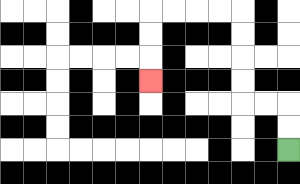{'start': '[12, 6]', 'end': '[6, 3]', 'path_directions': 'U,U,L,L,U,U,U,U,L,L,L,L,D,D,D', 'path_coordinates': '[[12, 6], [12, 5], [12, 4], [11, 4], [10, 4], [10, 3], [10, 2], [10, 1], [10, 0], [9, 0], [8, 0], [7, 0], [6, 0], [6, 1], [6, 2], [6, 3]]'}